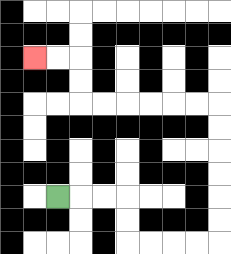{'start': '[2, 8]', 'end': '[1, 2]', 'path_directions': 'R,R,R,D,D,R,R,R,R,U,U,U,U,U,U,L,L,L,L,L,L,U,U,L,L', 'path_coordinates': '[[2, 8], [3, 8], [4, 8], [5, 8], [5, 9], [5, 10], [6, 10], [7, 10], [8, 10], [9, 10], [9, 9], [9, 8], [9, 7], [9, 6], [9, 5], [9, 4], [8, 4], [7, 4], [6, 4], [5, 4], [4, 4], [3, 4], [3, 3], [3, 2], [2, 2], [1, 2]]'}